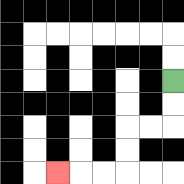{'start': '[7, 3]', 'end': '[2, 7]', 'path_directions': 'D,D,L,L,D,D,L,L,L', 'path_coordinates': '[[7, 3], [7, 4], [7, 5], [6, 5], [5, 5], [5, 6], [5, 7], [4, 7], [3, 7], [2, 7]]'}